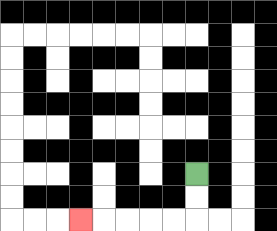{'start': '[8, 7]', 'end': '[3, 9]', 'path_directions': 'D,D,L,L,L,L,L', 'path_coordinates': '[[8, 7], [8, 8], [8, 9], [7, 9], [6, 9], [5, 9], [4, 9], [3, 9]]'}